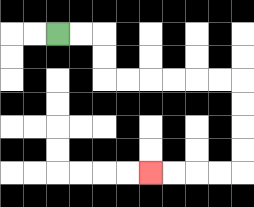{'start': '[2, 1]', 'end': '[6, 7]', 'path_directions': 'R,R,D,D,R,R,R,R,R,R,D,D,D,D,L,L,L,L', 'path_coordinates': '[[2, 1], [3, 1], [4, 1], [4, 2], [4, 3], [5, 3], [6, 3], [7, 3], [8, 3], [9, 3], [10, 3], [10, 4], [10, 5], [10, 6], [10, 7], [9, 7], [8, 7], [7, 7], [6, 7]]'}